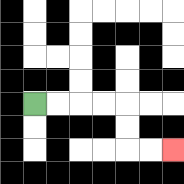{'start': '[1, 4]', 'end': '[7, 6]', 'path_directions': 'R,R,R,R,D,D,R,R', 'path_coordinates': '[[1, 4], [2, 4], [3, 4], [4, 4], [5, 4], [5, 5], [5, 6], [6, 6], [7, 6]]'}